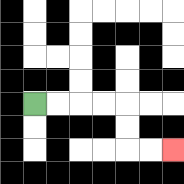{'start': '[1, 4]', 'end': '[7, 6]', 'path_directions': 'R,R,R,R,D,D,R,R', 'path_coordinates': '[[1, 4], [2, 4], [3, 4], [4, 4], [5, 4], [5, 5], [5, 6], [6, 6], [7, 6]]'}